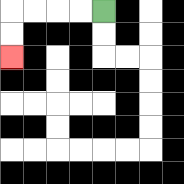{'start': '[4, 0]', 'end': '[0, 2]', 'path_directions': 'L,L,L,L,D,D', 'path_coordinates': '[[4, 0], [3, 0], [2, 0], [1, 0], [0, 0], [0, 1], [0, 2]]'}